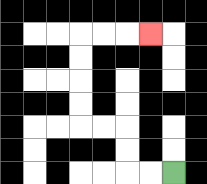{'start': '[7, 7]', 'end': '[6, 1]', 'path_directions': 'L,L,U,U,L,L,U,U,U,U,R,R,R', 'path_coordinates': '[[7, 7], [6, 7], [5, 7], [5, 6], [5, 5], [4, 5], [3, 5], [3, 4], [3, 3], [3, 2], [3, 1], [4, 1], [5, 1], [6, 1]]'}